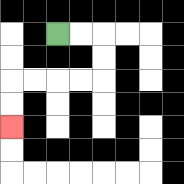{'start': '[2, 1]', 'end': '[0, 5]', 'path_directions': 'R,R,D,D,L,L,L,L,D,D', 'path_coordinates': '[[2, 1], [3, 1], [4, 1], [4, 2], [4, 3], [3, 3], [2, 3], [1, 3], [0, 3], [0, 4], [0, 5]]'}